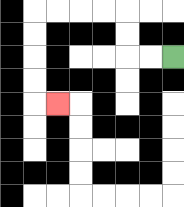{'start': '[7, 2]', 'end': '[2, 4]', 'path_directions': 'L,L,U,U,L,L,L,L,D,D,D,D,R', 'path_coordinates': '[[7, 2], [6, 2], [5, 2], [5, 1], [5, 0], [4, 0], [3, 0], [2, 0], [1, 0], [1, 1], [1, 2], [1, 3], [1, 4], [2, 4]]'}